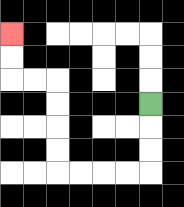{'start': '[6, 4]', 'end': '[0, 1]', 'path_directions': 'D,D,D,L,L,L,L,U,U,U,U,L,L,U,U', 'path_coordinates': '[[6, 4], [6, 5], [6, 6], [6, 7], [5, 7], [4, 7], [3, 7], [2, 7], [2, 6], [2, 5], [2, 4], [2, 3], [1, 3], [0, 3], [0, 2], [0, 1]]'}